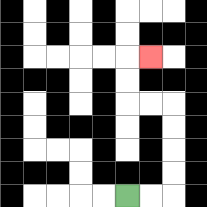{'start': '[5, 8]', 'end': '[6, 2]', 'path_directions': 'R,R,U,U,U,U,L,L,U,U,R', 'path_coordinates': '[[5, 8], [6, 8], [7, 8], [7, 7], [7, 6], [7, 5], [7, 4], [6, 4], [5, 4], [5, 3], [5, 2], [6, 2]]'}